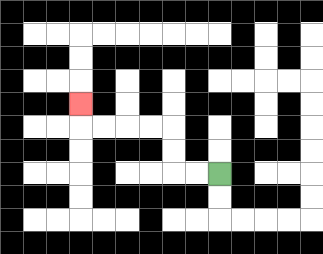{'start': '[9, 7]', 'end': '[3, 4]', 'path_directions': 'L,L,U,U,L,L,L,L,U', 'path_coordinates': '[[9, 7], [8, 7], [7, 7], [7, 6], [7, 5], [6, 5], [5, 5], [4, 5], [3, 5], [3, 4]]'}